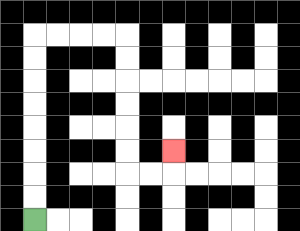{'start': '[1, 9]', 'end': '[7, 6]', 'path_directions': 'U,U,U,U,U,U,U,U,R,R,R,R,D,D,D,D,D,D,R,R,U', 'path_coordinates': '[[1, 9], [1, 8], [1, 7], [1, 6], [1, 5], [1, 4], [1, 3], [1, 2], [1, 1], [2, 1], [3, 1], [4, 1], [5, 1], [5, 2], [5, 3], [5, 4], [5, 5], [5, 6], [5, 7], [6, 7], [7, 7], [7, 6]]'}